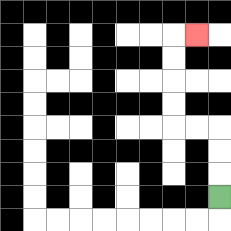{'start': '[9, 8]', 'end': '[8, 1]', 'path_directions': 'U,U,U,L,L,U,U,U,U,R', 'path_coordinates': '[[9, 8], [9, 7], [9, 6], [9, 5], [8, 5], [7, 5], [7, 4], [7, 3], [7, 2], [7, 1], [8, 1]]'}